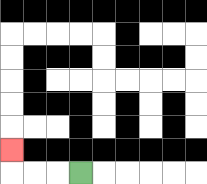{'start': '[3, 7]', 'end': '[0, 6]', 'path_directions': 'L,L,L,U', 'path_coordinates': '[[3, 7], [2, 7], [1, 7], [0, 7], [0, 6]]'}